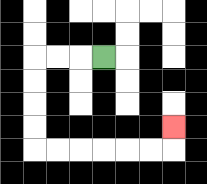{'start': '[4, 2]', 'end': '[7, 5]', 'path_directions': 'L,L,L,D,D,D,D,R,R,R,R,R,R,U', 'path_coordinates': '[[4, 2], [3, 2], [2, 2], [1, 2], [1, 3], [1, 4], [1, 5], [1, 6], [2, 6], [3, 6], [4, 6], [5, 6], [6, 6], [7, 6], [7, 5]]'}